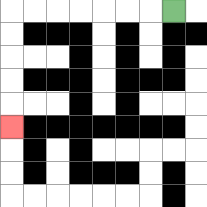{'start': '[7, 0]', 'end': '[0, 5]', 'path_directions': 'L,L,L,L,L,L,L,D,D,D,D,D', 'path_coordinates': '[[7, 0], [6, 0], [5, 0], [4, 0], [3, 0], [2, 0], [1, 0], [0, 0], [0, 1], [0, 2], [0, 3], [0, 4], [0, 5]]'}